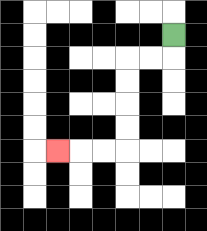{'start': '[7, 1]', 'end': '[2, 6]', 'path_directions': 'D,L,L,D,D,D,D,L,L,L', 'path_coordinates': '[[7, 1], [7, 2], [6, 2], [5, 2], [5, 3], [5, 4], [5, 5], [5, 6], [4, 6], [3, 6], [2, 6]]'}